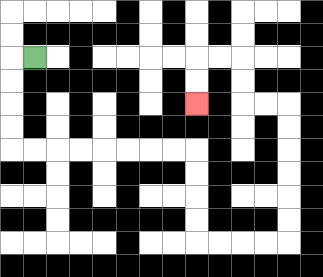{'start': '[1, 2]', 'end': '[8, 4]', 'path_directions': 'L,D,D,D,D,R,R,R,R,R,R,R,R,D,D,D,D,R,R,R,R,U,U,U,U,U,U,L,L,U,U,L,L,D,D', 'path_coordinates': '[[1, 2], [0, 2], [0, 3], [0, 4], [0, 5], [0, 6], [1, 6], [2, 6], [3, 6], [4, 6], [5, 6], [6, 6], [7, 6], [8, 6], [8, 7], [8, 8], [8, 9], [8, 10], [9, 10], [10, 10], [11, 10], [12, 10], [12, 9], [12, 8], [12, 7], [12, 6], [12, 5], [12, 4], [11, 4], [10, 4], [10, 3], [10, 2], [9, 2], [8, 2], [8, 3], [8, 4]]'}